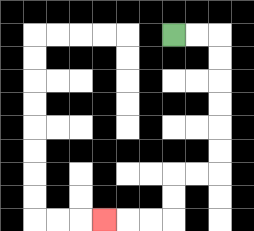{'start': '[7, 1]', 'end': '[4, 9]', 'path_directions': 'R,R,D,D,D,D,D,D,L,L,D,D,L,L,L', 'path_coordinates': '[[7, 1], [8, 1], [9, 1], [9, 2], [9, 3], [9, 4], [9, 5], [9, 6], [9, 7], [8, 7], [7, 7], [7, 8], [7, 9], [6, 9], [5, 9], [4, 9]]'}